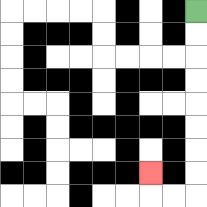{'start': '[8, 0]', 'end': '[6, 7]', 'path_directions': 'D,D,D,D,D,D,D,D,L,L,U', 'path_coordinates': '[[8, 0], [8, 1], [8, 2], [8, 3], [8, 4], [8, 5], [8, 6], [8, 7], [8, 8], [7, 8], [6, 8], [6, 7]]'}